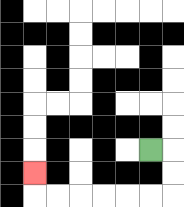{'start': '[6, 6]', 'end': '[1, 7]', 'path_directions': 'R,D,D,L,L,L,L,L,L,U', 'path_coordinates': '[[6, 6], [7, 6], [7, 7], [7, 8], [6, 8], [5, 8], [4, 8], [3, 8], [2, 8], [1, 8], [1, 7]]'}